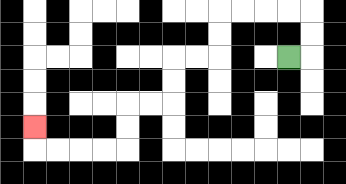{'start': '[12, 2]', 'end': '[1, 5]', 'path_directions': 'R,U,U,L,L,L,L,D,D,L,L,D,D,L,L,D,D,L,L,L,L,U', 'path_coordinates': '[[12, 2], [13, 2], [13, 1], [13, 0], [12, 0], [11, 0], [10, 0], [9, 0], [9, 1], [9, 2], [8, 2], [7, 2], [7, 3], [7, 4], [6, 4], [5, 4], [5, 5], [5, 6], [4, 6], [3, 6], [2, 6], [1, 6], [1, 5]]'}